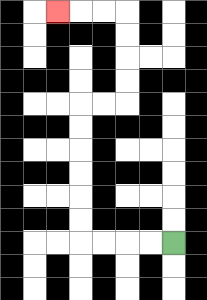{'start': '[7, 10]', 'end': '[2, 0]', 'path_directions': 'L,L,L,L,U,U,U,U,U,U,R,R,U,U,U,U,L,L,L', 'path_coordinates': '[[7, 10], [6, 10], [5, 10], [4, 10], [3, 10], [3, 9], [3, 8], [3, 7], [3, 6], [3, 5], [3, 4], [4, 4], [5, 4], [5, 3], [5, 2], [5, 1], [5, 0], [4, 0], [3, 0], [2, 0]]'}